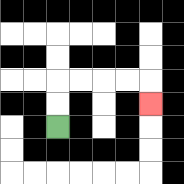{'start': '[2, 5]', 'end': '[6, 4]', 'path_directions': 'U,U,R,R,R,R,D', 'path_coordinates': '[[2, 5], [2, 4], [2, 3], [3, 3], [4, 3], [5, 3], [6, 3], [6, 4]]'}